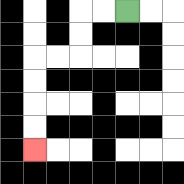{'start': '[5, 0]', 'end': '[1, 6]', 'path_directions': 'L,L,D,D,L,L,D,D,D,D', 'path_coordinates': '[[5, 0], [4, 0], [3, 0], [3, 1], [3, 2], [2, 2], [1, 2], [1, 3], [1, 4], [1, 5], [1, 6]]'}